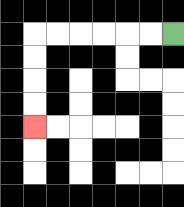{'start': '[7, 1]', 'end': '[1, 5]', 'path_directions': 'L,L,L,L,L,L,D,D,D,D', 'path_coordinates': '[[7, 1], [6, 1], [5, 1], [4, 1], [3, 1], [2, 1], [1, 1], [1, 2], [1, 3], [1, 4], [1, 5]]'}